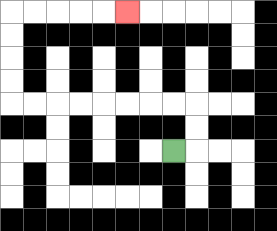{'start': '[7, 6]', 'end': '[5, 0]', 'path_directions': 'R,U,U,L,L,L,L,L,L,L,L,U,U,U,U,R,R,R,R,R', 'path_coordinates': '[[7, 6], [8, 6], [8, 5], [8, 4], [7, 4], [6, 4], [5, 4], [4, 4], [3, 4], [2, 4], [1, 4], [0, 4], [0, 3], [0, 2], [0, 1], [0, 0], [1, 0], [2, 0], [3, 0], [4, 0], [5, 0]]'}